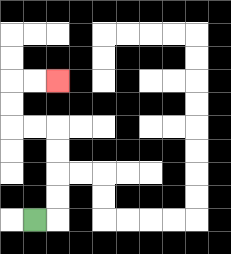{'start': '[1, 9]', 'end': '[2, 3]', 'path_directions': 'R,U,U,U,U,L,L,U,U,R,R', 'path_coordinates': '[[1, 9], [2, 9], [2, 8], [2, 7], [2, 6], [2, 5], [1, 5], [0, 5], [0, 4], [0, 3], [1, 3], [2, 3]]'}